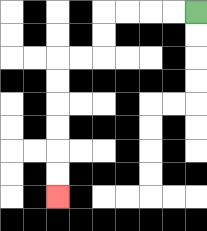{'start': '[8, 0]', 'end': '[2, 8]', 'path_directions': 'L,L,L,L,D,D,L,L,D,D,D,D,D,D', 'path_coordinates': '[[8, 0], [7, 0], [6, 0], [5, 0], [4, 0], [4, 1], [4, 2], [3, 2], [2, 2], [2, 3], [2, 4], [2, 5], [2, 6], [2, 7], [2, 8]]'}